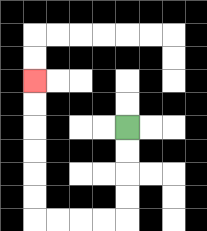{'start': '[5, 5]', 'end': '[1, 3]', 'path_directions': 'D,D,D,D,L,L,L,L,U,U,U,U,U,U', 'path_coordinates': '[[5, 5], [5, 6], [5, 7], [5, 8], [5, 9], [4, 9], [3, 9], [2, 9], [1, 9], [1, 8], [1, 7], [1, 6], [1, 5], [1, 4], [1, 3]]'}